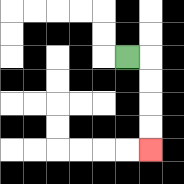{'start': '[5, 2]', 'end': '[6, 6]', 'path_directions': 'R,D,D,D,D', 'path_coordinates': '[[5, 2], [6, 2], [6, 3], [6, 4], [6, 5], [6, 6]]'}